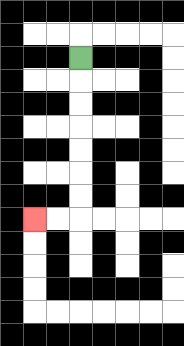{'start': '[3, 2]', 'end': '[1, 9]', 'path_directions': 'D,D,D,D,D,D,D,L,L', 'path_coordinates': '[[3, 2], [3, 3], [3, 4], [3, 5], [3, 6], [3, 7], [3, 8], [3, 9], [2, 9], [1, 9]]'}